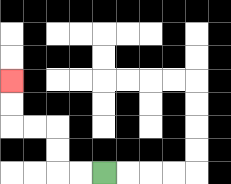{'start': '[4, 7]', 'end': '[0, 3]', 'path_directions': 'L,L,U,U,L,L,U,U', 'path_coordinates': '[[4, 7], [3, 7], [2, 7], [2, 6], [2, 5], [1, 5], [0, 5], [0, 4], [0, 3]]'}